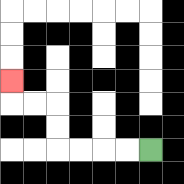{'start': '[6, 6]', 'end': '[0, 3]', 'path_directions': 'L,L,L,L,U,U,L,L,U', 'path_coordinates': '[[6, 6], [5, 6], [4, 6], [3, 6], [2, 6], [2, 5], [2, 4], [1, 4], [0, 4], [0, 3]]'}